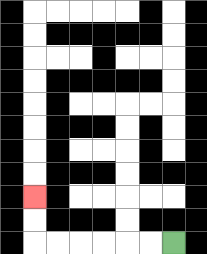{'start': '[7, 10]', 'end': '[1, 8]', 'path_directions': 'L,L,L,L,L,L,U,U', 'path_coordinates': '[[7, 10], [6, 10], [5, 10], [4, 10], [3, 10], [2, 10], [1, 10], [1, 9], [1, 8]]'}